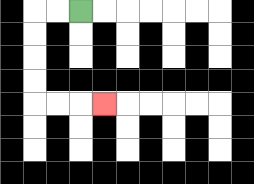{'start': '[3, 0]', 'end': '[4, 4]', 'path_directions': 'L,L,D,D,D,D,R,R,R', 'path_coordinates': '[[3, 0], [2, 0], [1, 0], [1, 1], [1, 2], [1, 3], [1, 4], [2, 4], [3, 4], [4, 4]]'}